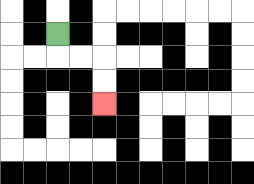{'start': '[2, 1]', 'end': '[4, 4]', 'path_directions': 'D,R,R,D,D', 'path_coordinates': '[[2, 1], [2, 2], [3, 2], [4, 2], [4, 3], [4, 4]]'}